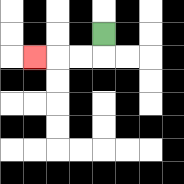{'start': '[4, 1]', 'end': '[1, 2]', 'path_directions': 'D,L,L,L', 'path_coordinates': '[[4, 1], [4, 2], [3, 2], [2, 2], [1, 2]]'}